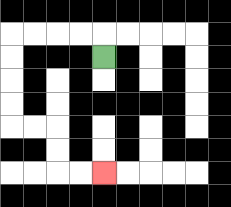{'start': '[4, 2]', 'end': '[4, 7]', 'path_directions': 'U,L,L,L,L,D,D,D,D,R,R,D,D,R,R', 'path_coordinates': '[[4, 2], [4, 1], [3, 1], [2, 1], [1, 1], [0, 1], [0, 2], [0, 3], [0, 4], [0, 5], [1, 5], [2, 5], [2, 6], [2, 7], [3, 7], [4, 7]]'}